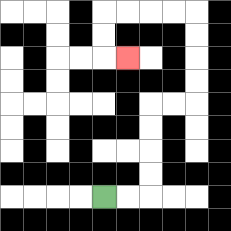{'start': '[4, 8]', 'end': '[5, 2]', 'path_directions': 'R,R,U,U,U,U,R,R,U,U,U,U,L,L,L,L,D,D,R', 'path_coordinates': '[[4, 8], [5, 8], [6, 8], [6, 7], [6, 6], [6, 5], [6, 4], [7, 4], [8, 4], [8, 3], [8, 2], [8, 1], [8, 0], [7, 0], [6, 0], [5, 0], [4, 0], [4, 1], [4, 2], [5, 2]]'}